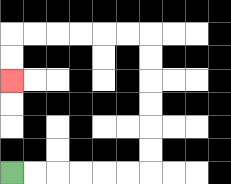{'start': '[0, 7]', 'end': '[0, 3]', 'path_directions': 'R,R,R,R,R,R,U,U,U,U,U,U,L,L,L,L,L,L,D,D', 'path_coordinates': '[[0, 7], [1, 7], [2, 7], [3, 7], [4, 7], [5, 7], [6, 7], [6, 6], [6, 5], [6, 4], [6, 3], [6, 2], [6, 1], [5, 1], [4, 1], [3, 1], [2, 1], [1, 1], [0, 1], [0, 2], [0, 3]]'}